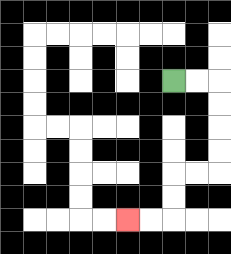{'start': '[7, 3]', 'end': '[5, 9]', 'path_directions': 'R,R,D,D,D,D,L,L,D,D,L,L', 'path_coordinates': '[[7, 3], [8, 3], [9, 3], [9, 4], [9, 5], [9, 6], [9, 7], [8, 7], [7, 7], [7, 8], [7, 9], [6, 9], [5, 9]]'}